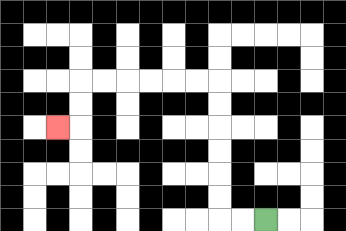{'start': '[11, 9]', 'end': '[2, 5]', 'path_directions': 'L,L,U,U,U,U,U,U,L,L,L,L,L,L,D,D,L', 'path_coordinates': '[[11, 9], [10, 9], [9, 9], [9, 8], [9, 7], [9, 6], [9, 5], [9, 4], [9, 3], [8, 3], [7, 3], [6, 3], [5, 3], [4, 3], [3, 3], [3, 4], [3, 5], [2, 5]]'}